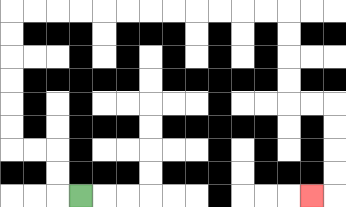{'start': '[3, 8]', 'end': '[13, 8]', 'path_directions': 'L,U,U,L,L,U,U,U,U,U,U,R,R,R,R,R,R,R,R,R,R,R,R,D,D,D,D,R,R,D,D,D,D,L', 'path_coordinates': '[[3, 8], [2, 8], [2, 7], [2, 6], [1, 6], [0, 6], [0, 5], [0, 4], [0, 3], [0, 2], [0, 1], [0, 0], [1, 0], [2, 0], [3, 0], [4, 0], [5, 0], [6, 0], [7, 0], [8, 0], [9, 0], [10, 0], [11, 0], [12, 0], [12, 1], [12, 2], [12, 3], [12, 4], [13, 4], [14, 4], [14, 5], [14, 6], [14, 7], [14, 8], [13, 8]]'}